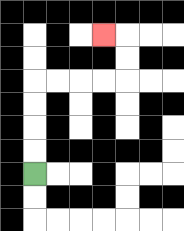{'start': '[1, 7]', 'end': '[4, 1]', 'path_directions': 'U,U,U,U,R,R,R,R,U,U,L', 'path_coordinates': '[[1, 7], [1, 6], [1, 5], [1, 4], [1, 3], [2, 3], [3, 3], [4, 3], [5, 3], [5, 2], [5, 1], [4, 1]]'}